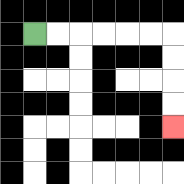{'start': '[1, 1]', 'end': '[7, 5]', 'path_directions': 'R,R,R,R,R,R,D,D,D,D', 'path_coordinates': '[[1, 1], [2, 1], [3, 1], [4, 1], [5, 1], [6, 1], [7, 1], [7, 2], [7, 3], [7, 4], [7, 5]]'}